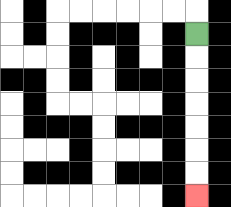{'start': '[8, 1]', 'end': '[8, 8]', 'path_directions': 'D,D,D,D,D,D,D', 'path_coordinates': '[[8, 1], [8, 2], [8, 3], [8, 4], [8, 5], [8, 6], [8, 7], [8, 8]]'}